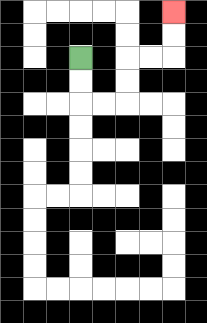{'start': '[3, 2]', 'end': '[7, 0]', 'path_directions': 'D,D,R,R,U,U,R,R,U,U', 'path_coordinates': '[[3, 2], [3, 3], [3, 4], [4, 4], [5, 4], [5, 3], [5, 2], [6, 2], [7, 2], [7, 1], [7, 0]]'}